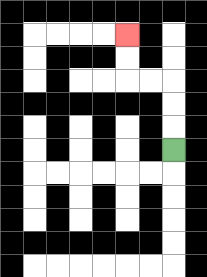{'start': '[7, 6]', 'end': '[5, 1]', 'path_directions': 'U,U,U,L,L,U,U', 'path_coordinates': '[[7, 6], [7, 5], [7, 4], [7, 3], [6, 3], [5, 3], [5, 2], [5, 1]]'}